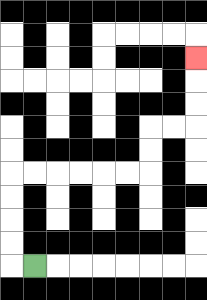{'start': '[1, 11]', 'end': '[8, 2]', 'path_directions': 'L,U,U,U,U,R,R,R,R,R,R,U,U,R,R,U,U,U', 'path_coordinates': '[[1, 11], [0, 11], [0, 10], [0, 9], [0, 8], [0, 7], [1, 7], [2, 7], [3, 7], [4, 7], [5, 7], [6, 7], [6, 6], [6, 5], [7, 5], [8, 5], [8, 4], [8, 3], [8, 2]]'}